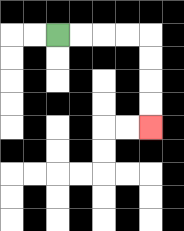{'start': '[2, 1]', 'end': '[6, 5]', 'path_directions': 'R,R,R,R,D,D,D,D', 'path_coordinates': '[[2, 1], [3, 1], [4, 1], [5, 1], [6, 1], [6, 2], [6, 3], [6, 4], [6, 5]]'}